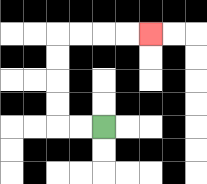{'start': '[4, 5]', 'end': '[6, 1]', 'path_directions': 'L,L,U,U,U,U,R,R,R,R', 'path_coordinates': '[[4, 5], [3, 5], [2, 5], [2, 4], [2, 3], [2, 2], [2, 1], [3, 1], [4, 1], [5, 1], [6, 1]]'}